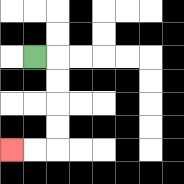{'start': '[1, 2]', 'end': '[0, 6]', 'path_directions': 'R,D,D,D,D,L,L', 'path_coordinates': '[[1, 2], [2, 2], [2, 3], [2, 4], [2, 5], [2, 6], [1, 6], [0, 6]]'}